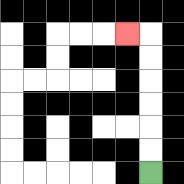{'start': '[6, 7]', 'end': '[5, 1]', 'path_directions': 'U,U,U,U,U,U,L', 'path_coordinates': '[[6, 7], [6, 6], [6, 5], [6, 4], [6, 3], [6, 2], [6, 1], [5, 1]]'}